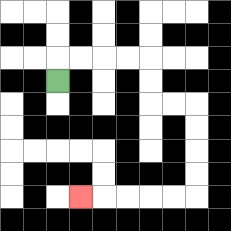{'start': '[2, 3]', 'end': '[3, 8]', 'path_directions': 'U,R,R,R,R,D,D,R,R,D,D,D,D,L,L,L,L,L', 'path_coordinates': '[[2, 3], [2, 2], [3, 2], [4, 2], [5, 2], [6, 2], [6, 3], [6, 4], [7, 4], [8, 4], [8, 5], [8, 6], [8, 7], [8, 8], [7, 8], [6, 8], [5, 8], [4, 8], [3, 8]]'}